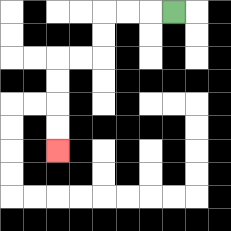{'start': '[7, 0]', 'end': '[2, 6]', 'path_directions': 'L,L,L,D,D,L,L,D,D,D,D', 'path_coordinates': '[[7, 0], [6, 0], [5, 0], [4, 0], [4, 1], [4, 2], [3, 2], [2, 2], [2, 3], [2, 4], [2, 5], [2, 6]]'}